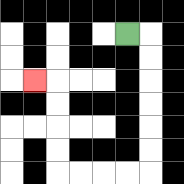{'start': '[5, 1]', 'end': '[1, 3]', 'path_directions': 'R,D,D,D,D,D,D,L,L,L,L,U,U,U,U,L', 'path_coordinates': '[[5, 1], [6, 1], [6, 2], [6, 3], [6, 4], [6, 5], [6, 6], [6, 7], [5, 7], [4, 7], [3, 7], [2, 7], [2, 6], [2, 5], [2, 4], [2, 3], [1, 3]]'}